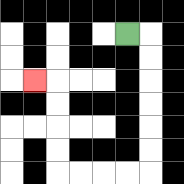{'start': '[5, 1]', 'end': '[1, 3]', 'path_directions': 'R,D,D,D,D,D,D,L,L,L,L,U,U,U,U,L', 'path_coordinates': '[[5, 1], [6, 1], [6, 2], [6, 3], [6, 4], [6, 5], [6, 6], [6, 7], [5, 7], [4, 7], [3, 7], [2, 7], [2, 6], [2, 5], [2, 4], [2, 3], [1, 3]]'}